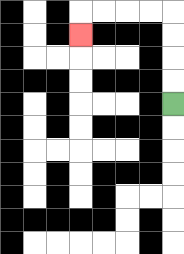{'start': '[7, 4]', 'end': '[3, 1]', 'path_directions': 'U,U,U,U,L,L,L,L,D', 'path_coordinates': '[[7, 4], [7, 3], [7, 2], [7, 1], [7, 0], [6, 0], [5, 0], [4, 0], [3, 0], [3, 1]]'}